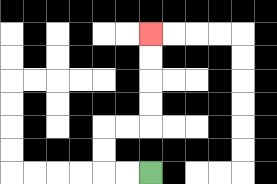{'start': '[6, 7]', 'end': '[6, 1]', 'path_directions': 'L,L,U,U,R,R,U,U,U,U', 'path_coordinates': '[[6, 7], [5, 7], [4, 7], [4, 6], [4, 5], [5, 5], [6, 5], [6, 4], [6, 3], [6, 2], [6, 1]]'}